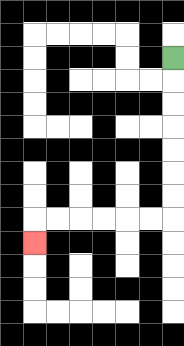{'start': '[7, 2]', 'end': '[1, 10]', 'path_directions': 'D,D,D,D,D,D,D,L,L,L,L,L,L,D', 'path_coordinates': '[[7, 2], [7, 3], [7, 4], [7, 5], [7, 6], [7, 7], [7, 8], [7, 9], [6, 9], [5, 9], [4, 9], [3, 9], [2, 9], [1, 9], [1, 10]]'}